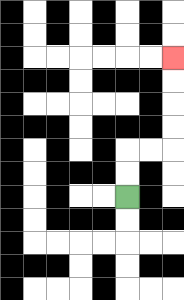{'start': '[5, 8]', 'end': '[7, 2]', 'path_directions': 'U,U,R,R,U,U,U,U', 'path_coordinates': '[[5, 8], [5, 7], [5, 6], [6, 6], [7, 6], [7, 5], [7, 4], [7, 3], [7, 2]]'}